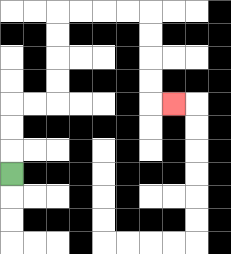{'start': '[0, 7]', 'end': '[7, 4]', 'path_directions': 'U,U,U,R,R,U,U,U,U,R,R,R,R,D,D,D,D,R', 'path_coordinates': '[[0, 7], [0, 6], [0, 5], [0, 4], [1, 4], [2, 4], [2, 3], [2, 2], [2, 1], [2, 0], [3, 0], [4, 0], [5, 0], [6, 0], [6, 1], [6, 2], [6, 3], [6, 4], [7, 4]]'}